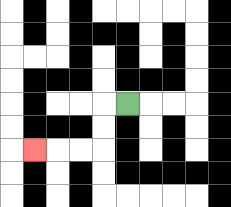{'start': '[5, 4]', 'end': '[1, 6]', 'path_directions': 'L,D,D,L,L,L', 'path_coordinates': '[[5, 4], [4, 4], [4, 5], [4, 6], [3, 6], [2, 6], [1, 6]]'}